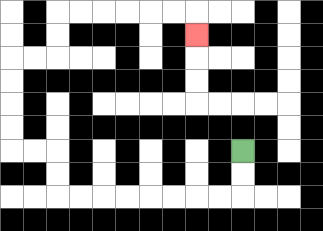{'start': '[10, 6]', 'end': '[8, 1]', 'path_directions': 'D,D,L,L,L,L,L,L,L,L,U,U,L,L,U,U,U,U,R,R,U,U,R,R,R,R,R,R,D', 'path_coordinates': '[[10, 6], [10, 7], [10, 8], [9, 8], [8, 8], [7, 8], [6, 8], [5, 8], [4, 8], [3, 8], [2, 8], [2, 7], [2, 6], [1, 6], [0, 6], [0, 5], [0, 4], [0, 3], [0, 2], [1, 2], [2, 2], [2, 1], [2, 0], [3, 0], [4, 0], [5, 0], [6, 0], [7, 0], [8, 0], [8, 1]]'}